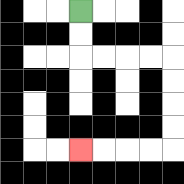{'start': '[3, 0]', 'end': '[3, 6]', 'path_directions': 'D,D,R,R,R,R,D,D,D,D,L,L,L,L', 'path_coordinates': '[[3, 0], [3, 1], [3, 2], [4, 2], [5, 2], [6, 2], [7, 2], [7, 3], [7, 4], [7, 5], [7, 6], [6, 6], [5, 6], [4, 6], [3, 6]]'}